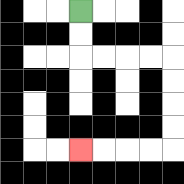{'start': '[3, 0]', 'end': '[3, 6]', 'path_directions': 'D,D,R,R,R,R,D,D,D,D,L,L,L,L', 'path_coordinates': '[[3, 0], [3, 1], [3, 2], [4, 2], [5, 2], [6, 2], [7, 2], [7, 3], [7, 4], [7, 5], [7, 6], [6, 6], [5, 6], [4, 6], [3, 6]]'}